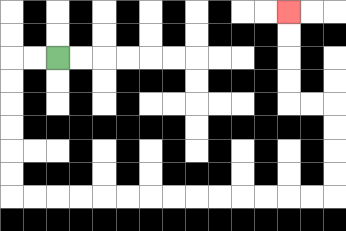{'start': '[2, 2]', 'end': '[12, 0]', 'path_directions': 'L,L,D,D,D,D,D,D,R,R,R,R,R,R,R,R,R,R,R,R,R,R,U,U,U,U,L,L,U,U,U,U', 'path_coordinates': '[[2, 2], [1, 2], [0, 2], [0, 3], [0, 4], [0, 5], [0, 6], [0, 7], [0, 8], [1, 8], [2, 8], [3, 8], [4, 8], [5, 8], [6, 8], [7, 8], [8, 8], [9, 8], [10, 8], [11, 8], [12, 8], [13, 8], [14, 8], [14, 7], [14, 6], [14, 5], [14, 4], [13, 4], [12, 4], [12, 3], [12, 2], [12, 1], [12, 0]]'}